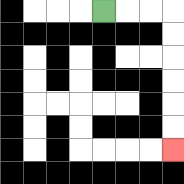{'start': '[4, 0]', 'end': '[7, 6]', 'path_directions': 'R,R,R,D,D,D,D,D,D', 'path_coordinates': '[[4, 0], [5, 0], [6, 0], [7, 0], [7, 1], [7, 2], [7, 3], [7, 4], [7, 5], [7, 6]]'}